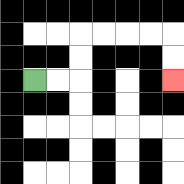{'start': '[1, 3]', 'end': '[7, 3]', 'path_directions': 'R,R,U,U,R,R,R,R,D,D', 'path_coordinates': '[[1, 3], [2, 3], [3, 3], [3, 2], [3, 1], [4, 1], [5, 1], [6, 1], [7, 1], [7, 2], [7, 3]]'}